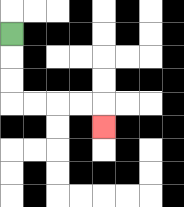{'start': '[0, 1]', 'end': '[4, 5]', 'path_directions': 'D,D,D,R,R,R,R,D', 'path_coordinates': '[[0, 1], [0, 2], [0, 3], [0, 4], [1, 4], [2, 4], [3, 4], [4, 4], [4, 5]]'}